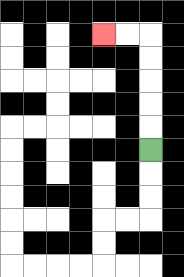{'start': '[6, 6]', 'end': '[4, 1]', 'path_directions': 'U,U,U,U,U,L,L', 'path_coordinates': '[[6, 6], [6, 5], [6, 4], [6, 3], [6, 2], [6, 1], [5, 1], [4, 1]]'}